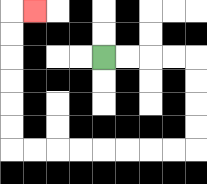{'start': '[4, 2]', 'end': '[1, 0]', 'path_directions': 'R,R,R,R,D,D,D,D,L,L,L,L,L,L,L,L,U,U,U,U,U,U,R', 'path_coordinates': '[[4, 2], [5, 2], [6, 2], [7, 2], [8, 2], [8, 3], [8, 4], [8, 5], [8, 6], [7, 6], [6, 6], [5, 6], [4, 6], [3, 6], [2, 6], [1, 6], [0, 6], [0, 5], [0, 4], [0, 3], [0, 2], [0, 1], [0, 0], [1, 0]]'}